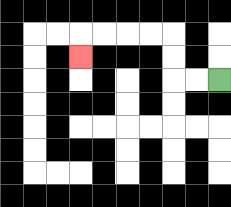{'start': '[9, 3]', 'end': '[3, 2]', 'path_directions': 'L,L,U,U,L,L,L,L,D', 'path_coordinates': '[[9, 3], [8, 3], [7, 3], [7, 2], [7, 1], [6, 1], [5, 1], [4, 1], [3, 1], [3, 2]]'}